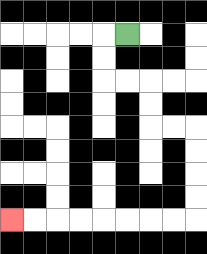{'start': '[5, 1]', 'end': '[0, 9]', 'path_directions': 'L,D,D,R,R,D,D,R,R,D,D,D,D,L,L,L,L,L,L,L,L', 'path_coordinates': '[[5, 1], [4, 1], [4, 2], [4, 3], [5, 3], [6, 3], [6, 4], [6, 5], [7, 5], [8, 5], [8, 6], [8, 7], [8, 8], [8, 9], [7, 9], [6, 9], [5, 9], [4, 9], [3, 9], [2, 9], [1, 9], [0, 9]]'}